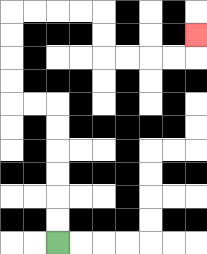{'start': '[2, 10]', 'end': '[8, 1]', 'path_directions': 'U,U,U,U,U,U,L,L,U,U,U,U,R,R,R,R,D,D,R,R,R,R,U', 'path_coordinates': '[[2, 10], [2, 9], [2, 8], [2, 7], [2, 6], [2, 5], [2, 4], [1, 4], [0, 4], [0, 3], [0, 2], [0, 1], [0, 0], [1, 0], [2, 0], [3, 0], [4, 0], [4, 1], [4, 2], [5, 2], [6, 2], [7, 2], [8, 2], [8, 1]]'}